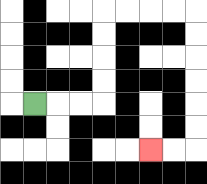{'start': '[1, 4]', 'end': '[6, 6]', 'path_directions': 'R,R,R,U,U,U,U,R,R,R,R,D,D,D,D,D,D,L,L', 'path_coordinates': '[[1, 4], [2, 4], [3, 4], [4, 4], [4, 3], [4, 2], [4, 1], [4, 0], [5, 0], [6, 0], [7, 0], [8, 0], [8, 1], [8, 2], [8, 3], [8, 4], [8, 5], [8, 6], [7, 6], [6, 6]]'}